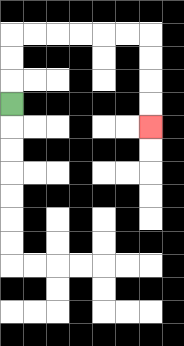{'start': '[0, 4]', 'end': '[6, 5]', 'path_directions': 'U,U,U,R,R,R,R,R,R,D,D,D,D', 'path_coordinates': '[[0, 4], [0, 3], [0, 2], [0, 1], [1, 1], [2, 1], [3, 1], [4, 1], [5, 1], [6, 1], [6, 2], [6, 3], [6, 4], [6, 5]]'}